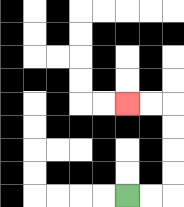{'start': '[5, 8]', 'end': '[5, 4]', 'path_directions': 'R,R,U,U,U,U,L,L', 'path_coordinates': '[[5, 8], [6, 8], [7, 8], [7, 7], [7, 6], [7, 5], [7, 4], [6, 4], [5, 4]]'}